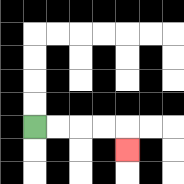{'start': '[1, 5]', 'end': '[5, 6]', 'path_directions': 'R,R,R,R,D', 'path_coordinates': '[[1, 5], [2, 5], [3, 5], [4, 5], [5, 5], [5, 6]]'}